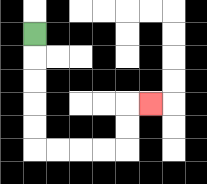{'start': '[1, 1]', 'end': '[6, 4]', 'path_directions': 'D,D,D,D,D,R,R,R,R,U,U,R', 'path_coordinates': '[[1, 1], [1, 2], [1, 3], [1, 4], [1, 5], [1, 6], [2, 6], [3, 6], [4, 6], [5, 6], [5, 5], [5, 4], [6, 4]]'}